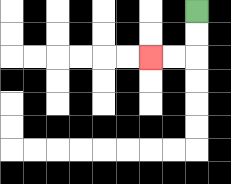{'start': '[8, 0]', 'end': '[6, 2]', 'path_directions': 'D,D,L,L', 'path_coordinates': '[[8, 0], [8, 1], [8, 2], [7, 2], [6, 2]]'}